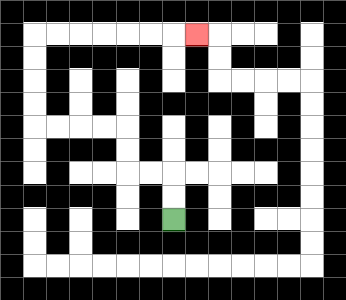{'start': '[7, 9]', 'end': '[8, 1]', 'path_directions': 'U,U,L,L,U,U,L,L,L,L,U,U,U,U,R,R,R,R,R,R,R', 'path_coordinates': '[[7, 9], [7, 8], [7, 7], [6, 7], [5, 7], [5, 6], [5, 5], [4, 5], [3, 5], [2, 5], [1, 5], [1, 4], [1, 3], [1, 2], [1, 1], [2, 1], [3, 1], [4, 1], [5, 1], [6, 1], [7, 1], [8, 1]]'}